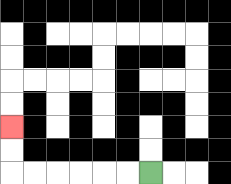{'start': '[6, 7]', 'end': '[0, 5]', 'path_directions': 'L,L,L,L,L,L,U,U', 'path_coordinates': '[[6, 7], [5, 7], [4, 7], [3, 7], [2, 7], [1, 7], [0, 7], [0, 6], [0, 5]]'}